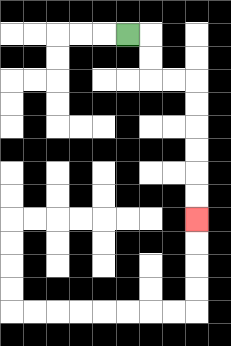{'start': '[5, 1]', 'end': '[8, 9]', 'path_directions': 'R,D,D,R,R,D,D,D,D,D,D', 'path_coordinates': '[[5, 1], [6, 1], [6, 2], [6, 3], [7, 3], [8, 3], [8, 4], [8, 5], [8, 6], [8, 7], [8, 8], [8, 9]]'}